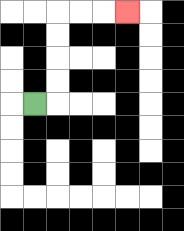{'start': '[1, 4]', 'end': '[5, 0]', 'path_directions': 'R,U,U,U,U,R,R,R', 'path_coordinates': '[[1, 4], [2, 4], [2, 3], [2, 2], [2, 1], [2, 0], [3, 0], [4, 0], [5, 0]]'}